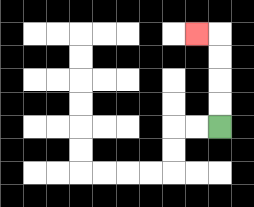{'start': '[9, 5]', 'end': '[8, 1]', 'path_directions': 'U,U,U,U,L', 'path_coordinates': '[[9, 5], [9, 4], [9, 3], [9, 2], [9, 1], [8, 1]]'}